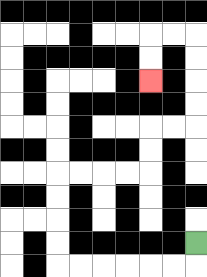{'start': '[8, 10]', 'end': '[6, 3]', 'path_directions': 'D,L,L,L,L,L,L,U,U,U,U,R,R,R,R,U,U,R,R,U,U,U,U,L,L,D,D', 'path_coordinates': '[[8, 10], [8, 11], [7, 11], [6, 11], [5, 11], [4, 11], [3, 11], [2, 11], [2, 10], [2, 9], [2, 8], [2, 7], [3, 7], [4, 7], [5, 7], [6, 7], [6, 6], [6, 5], [7, 5], [8, 5], [8, 4], [8, 3], [8, 2], [8, 1], [7, 1], [6, 1], [6, 2], [6, 3]]'}